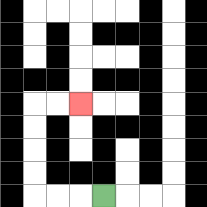{'start': '[4, 8]', 'end': '[3, 4]', 'path_directions': 'L,L,L,U,U,U,U,R,R', 'path_coordinates': '[[4, 8], [3, 8], [2, 8], [1, 8], [1, 7], [1, 6], [1, 5], [1, 4], [2, 4], [3, 4]]'}